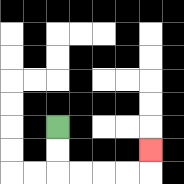{'start': '[2, 5]', 'end': '[6, 6]', 'path_directions': 'D,D,R,R,R,R,U', 'path_coordinates': '[[2, 5], [2, 6], [2, 7], [3, 7], [4, 7], [5, 7], [6, 7], [6, 6]]'}